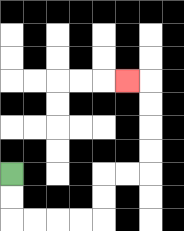{'start': '[0, 7]', 'end': '[5, 3]', 'path_directions': 'D,D,R,R,R,R,U,U,R,R,U,U,U,U,L', 'path_coordinates': '[[0, 7], [0, 8], [0, 9], [1, 9], [2, 9], [3, 9], [4, 9], [4, 8], [4, 7], [5, 7], [6, 7], [6, 6], [6, 5], [6, 4], [6, 3], [5, 3]]'}